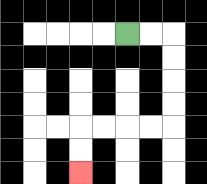{'start': '[5, 1]', 'end': '[3, 7]', 'path_directions': 'R,R,D,D,D,D,L,L,L,L,D,D', 'path_coordinates': '[[5, 1], [6, 1], [7, 1], [7, 2], [7, 3], [7, 4], [7, 5], [6, 5], [5, 5], [4, 5], [3, 5], [3, 6], [3, 7]]'}